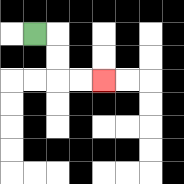{'start': '[1, 1]', 'end': '[4, 3]', 'path_directions': 'R,D,D,R,R', 'path_coordinates': '[[1, 1], [2, 1], [2, 2], [2, 3], [3, 3], [4, 3]]'}